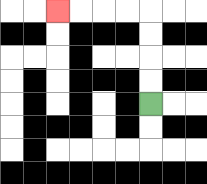{'start': '[6, 4]', 'end': '[2, 0]', 'path_directions': 'U,U,U,U,L,L,L,L', 'path_coordinates': '[[6, 4], [6, 3], [6, 2], [6, 1], [6, 0], [5, 0], [4, 0], [3, 0], [2, 0]]'}